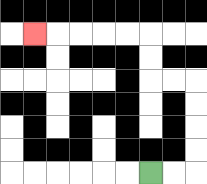{'start': '[6, 7]', 'end': '[1, 1]', 'path_directions': 'R,R,U,U,U,U,L,L,U,U,L,L,L,L,L', 'path_coordinates': '[[6, 7], [7, 7], [8, 7], [8, 6], [8, 5], [8, 4], [8, 3], [7, 3], [6, 3], [6, 2], [6, 1], [5, 1], [4, 1], [3, 1], [2, 1], [1, 1]]'}